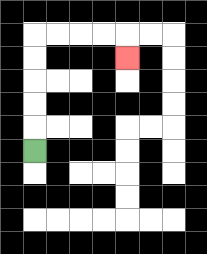{'start': '[1, 6]', 'end': '[5, 2]', 'path_directions': 'U,U,U,U,U,R,R,R,R,D', 'path_coordinates': '[[1, 6], [1, 5], [1, 4], [1, 3], [1, 2], [1, 1], [2, 1], [3, 1], [4, 1], [5, 1], [5, 2]]'}